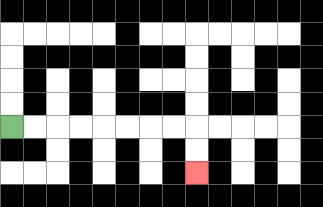{'start': '[0, 5]', 'end': '[8, 7]', 'path_directions': 'R,R,R,R,R,R,R,R,D,D', 'path_coordinates': '[[0, 5], [1, 5], [2, 5], [3, 5], [4, 5], [5, 5], [6, 5], [7, 5], [8, 5], [8, 6], [8, 7]]'}